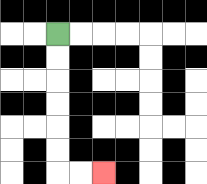{'start': '[2, 1]', 'end': '[4, 7]', 'path_directions': 'D,D,D,D,D,D,R,R', 'path_coordinates': '[[2, 1], [2, 2], [2, 3], [2, 4], [2, 5], [2, 6], [2, 7], [3, 7], [4, 7]]'}